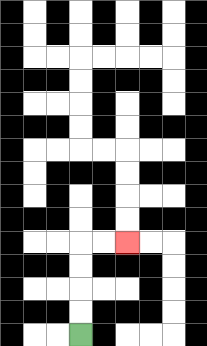{'start': '[3, 14]', 'end': '[5, 10]', 'path_directions': 'U,U,U,U,R,R', 'path_coordinates': '[[3, 14], [3, 13], [3, 12], [3, 11], [3, 10], [4, 10], [5, 10]]'}